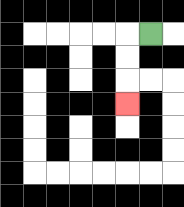{'start': '[6, 1]', 'end': '[5, 4]', 'path_directions': 'L,D,D,D', 'path_coordinates': '[[6, 1], [5, 1], [5, 2], [5, 3], [5, 4]]'}